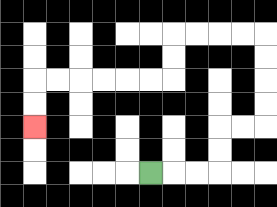{'start': '[6, 7]', 'end': '[1, 5]', 'path_directions': 'R,R,R,U,U,R,R,U,U,U,U,L,L,L,L,D,D,L,L,L,L,L,L,D,D', 'path_coordinates': '[[6, 7], [7, 7], [8, 7], [9, 7], [9, 6], [9, 5], [10, 5], [11, 5], [11, 4], [11, 3], [11, 2], [11, 1], [10, 1], [9, 1], [8, 1], [7, 1], [7, 2], [7, 3], [6, 3], [5, 3], [4, 3], [3, 3], [2, 3], [1, 3], [1, 4], [1, 5]]'}